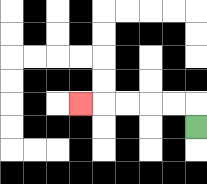{'start': '[8, 5]', 'end': '[3, 4]', 'path_directions': 'U,L,L,L,L,L', 'path_coordinates': '[[8, 5], [8, 4], [7, 4], [6, 4], [5, 4], [4, 4], [3, 4]]'}